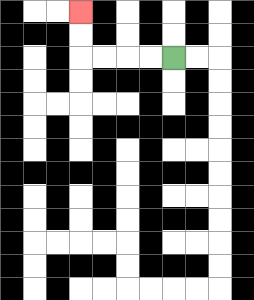{'start': '[7, 2]', 'end': '[3, 0]', 'path_directions': 'L,L,L,L,U,U', 'path_coordinates': '[[7, 2], [6, 2], [5, 2], [4, 2], [3, 2], [3, 1], [3, 0]]'}